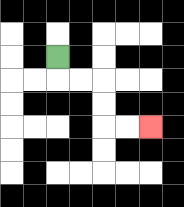{'start': '[2, 2]', 'end': '[6, 5]', 'path_directions': 'D,R,R,D,D,R,R', 'path_coordinates': '[[2, 2], [2, 3], [3, 3], [4, 3], [4, 4], [4, 5], [5, 5], [6, 5]]'}